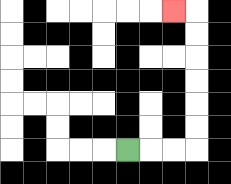{'start': '[5, 6]', 'end': '[7, 0]', 'path_directions': 'R,R,R,U,U,U,U,U,U,L', 'path_coordinates': '[[5, 6], [6, 6], [7, 6], [8, 6], [8, 5], [8, 4], [8, 3], [8, 2], [8, 1], [8, 0], [7, 0]]'}